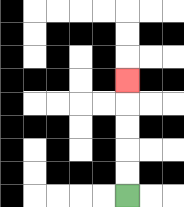{'start': '[5, 8]', 'end': '[5, 3]', 'path_directions': 'U,U,U,U,U', 'path_coordinates': '[[5, 8], [5, 7], [5, 6], [5, 5], [5, 4], [5, 3]]'}